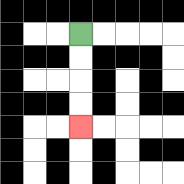{'start': '[3, 1]', 'end': '[3, 5]', 'path_directions': 'D,D,D,D', 'path_coordinates': '[[3, 1], [3, 2], [3, 3], [3, 4], [3, 5]]'}